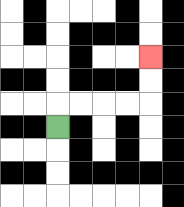{'start': '[2, 5]', 'end': '[6, 2]', 'path_directions': 'U,R,R,R,R,U,U', 'path_coordinates': '[[2, 5], [2, 4], [3, 4], [4, 4], [5, 4], [6, 4], [6, 3], [6, 2]]'}